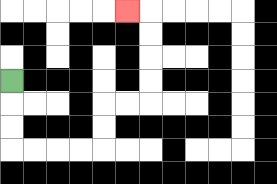{'start': '[0, 3]', 'end': '[5, 0]', 'path_directions': 'D,D,D,R,R,R,R,U,U,R,R,U,U,U,U,L', 'path_coordinates': '[[0, 3], [0, 4], [0, 5], [0, 6], [1, 6], [2, 6], [3, 6], [4, 6], [4, 5], [4, 4], [5, 4], [6, 4], [6, 3], [6, 2], [6, 1], [6, 0], [5, 0]]'}